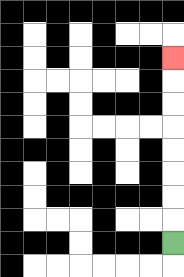{'start': '[7, 10]', 'end': '[7, 2]', 'path_directions': 'U,U,U,U,U,U,U,U', 'path_coordinates': '[[7, 10], [7, 9], [7, 8], [7, 7], [7, 6], [7, 5], [7, 4], [7, 3], [7, 2]]'}